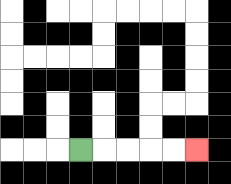{'start': '[3, 6]', 'end': '[8, 6]', 'path_directions': 'R,R,R,R,R', 'path_coordinates': '[[3, 6], [4, 6], [5, 6], [6, 6], [7, 6], [8, 6]]'}